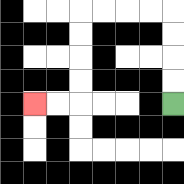{'start': '[7, 4]', 'end': '[1, 4]', 'path_directions': 'U,U,U,U,L,L,L,L,D,D,D,D,L,L', 'path_coordinates': '[[7, 4], [7, 3], [7, 2], [7, 1], [7, 0], [6, 0], [5, 0], [4, 0], [3, 0], [3, 1], [3, 2], [3, 3], [3, 4], [2, 4], [1, 4]]'}